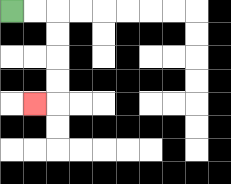{'start': '[0, 0]', 'end': '[1, 4]', 'path_directions': 'R,R,D,D,D,D,L', 'path_coordinates': '[[0, 0], [1, 0], [2, 0], [2, 1], [2, 2], [2, 3], [2, 4], [1, 4]]'}